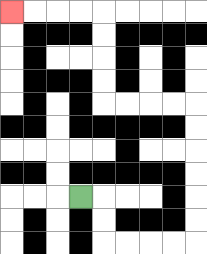{'start': '[3, 8]', 'end': '[0, 0]', 'path_directions': 'R,D,D,R,R,R,R,U,U,U,U,U,U,L,L,L,L,U,U,U,U,L,L,L,L', 'path_coordinates': '[[3, 8], [4, 8], [4, 9], [4, 10], [5, 10], [6, 10], [7, 10], [8, 10], [8, 9], [8, 8], [8, 7], [8, 6], [8, 5], [8, 4], [7, 4], [6, 4], [5, 4], [4, 4], [4, 3], [4, 2], [4, 1], [4, 0], [3, 0], [2, 0], [1, 0], [0, 0]]'}